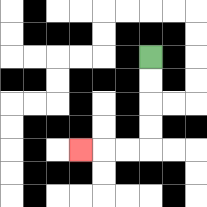{'start': '[6, 2]', 'end': '[3, 6]', 'path_directions': 'D,D,D,D,L,L,L', 'path_coordinates': '[[6, 2], [6, 3], [6, 4], [6, 5], [6, 6], [5, 6], [4, 6], [3, 6]]'}